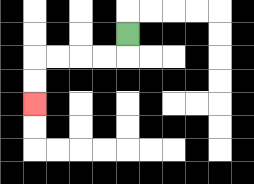{'start': '[5, 1]', 'end': '[1, 4]', 'path_directions': 'D,L,L,L,L,D,D', 'path_coordinates': '[[5, 1], [5, 2], [4, 2], [3, 2], [2, 2], [1, 2], [1, 3], [1, 4]]'}